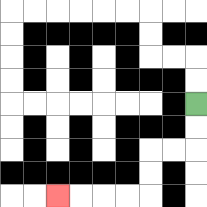{'start': '[8, 4]', 'end': '[2, 8]', 'path_directions': 'D,D,L,L,D,D,L,L,L,L', 'path_coordinates': '[[8, 4], [8, 5], [8, 6], [7, 6], [6, 6], [6, 7], [6, 8], [5, 8], [4, 8], [3, 8], [2, 8]]'}